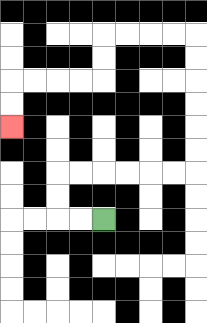{'start': '[4, 9]', 'end': '[0, 5]', 'path_directions': 'L,L,U,U,R,R,R,R,R,R,U,U,U,U,U,U,L,L,L,L,D,D,L,L,L,L,D,D', 'path_coordinates': '[[4, 9], [3, 9], [2, 9], [2, 8], [2, 7], [3, 7], [4, 7], [5, 7], [6, 7], [7, 7], [8, 7], [8, 6], [8, 5], [8, 4], [8, 3], [8, 2], [8, 1], [7, 1], [6, 1], [5, 1], [4, 1], [4, 2], [4, 3], [3, 3], [2, 3], [1, 3], [0, 3], [0, 4], [0, 5]]'}